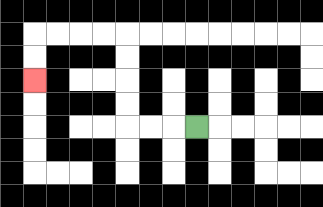{'start': '[8, 5]', 'end': '[1, 3]', 'path_directions': 'L,L,L,U,U,U,U,L,L,L,L,D,D', 'path_coordinates': '[[8, 5], [7, 5], [6, 5], [5, 5], [5, 4], [5, 3], [5, 2], [5, 1], [4, 1], [3, 1], [2, 1], [1, 1], [1, 2], [1, 3]]'}